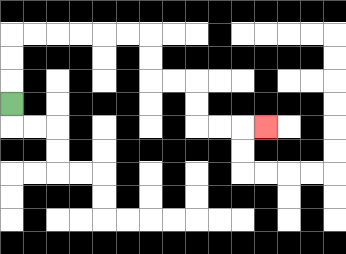{'start': '[0, 4]', 'end': '[11, 5]', 'path_directions': 'U,U,U,R,R,R,R,R,R,D,D,R,R,D,D,R,R,R', 'path_coordinates': '[[0, 4], [0, 3], [0, 2], [0, 1], [1, 1], [2, 1], [3, 1], [4, 1], [5, 1], [6, 1], [6, 2], [6, 3], [7, 3], [8, 3], [8, 4], [8, 5], [9, 5], [10, 5], [11, 5]]'}